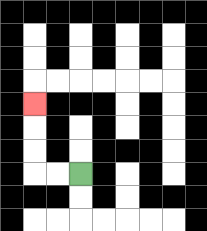{'start': '[3, 7]', 'end': '[1, 4]', 'path_directions': 'L,L,U,U,U', 'path_coordinates': '[[3, 7], [2, 7], [1, 7], [1, 6], [1, 5], [1, 4]]'}